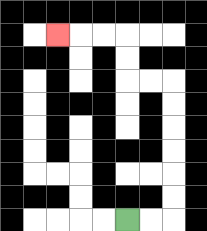{'start': '[5, 9]', 'end': '[2, 1]', 'path_directions': 'R,R,U,U,U,U,U,U,L,L,U,U,L,L,L', 'path_coordinates': '[[5, 9], [6, 9], [7, 9], [7, 8], [7, 7], [7, 6], [7, 5], [7, 4], [7, 3], [6, 3], [5, 3], [5, 2], [5, 1], [4, 1], [3, 1], [2, 1]]'}